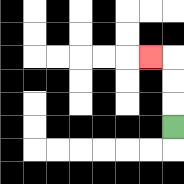{'start': '[7, 5]', 'end': '[6, 2]', 'path_directions': 'U,U,U,L', 'path_coordinates': '[[7, 5], [7, 4], [7, 3], [7, 2], [6, 2]]'}